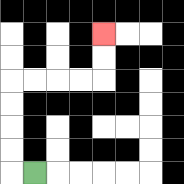{'start': '[1, 7]', 'end': '[4, 1]', 'path_directions': 'L,U,U,U,U,R,R,R,R,U,U', 'path_coordinates': '[[1, 7], [0, 7], [0, 6], [0, 5], [0, 4], [0, 3], [1, 3], [2, 3], [3, 3], [4, 3], [4, 2], [4, 1]]'}